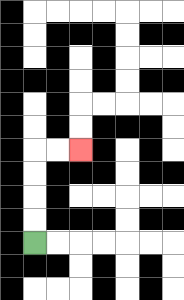{'start': '[1, 10]', 'end': '[3, 6]', 'path_directions': 'U,U,U,U,R,R', 'path_coordinates': '[[1, 10], [1, 9], [1, 8], [1, 7], [1, 6], [2, 6], [3, 6]]'}